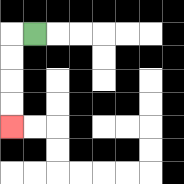{'start': '[1, 1]', 'end': '[0, 5]', 'path_directions': 'L,D,D,D,D', 'path_coordinates': '[[1, 1], [0, 1], [0, 2], [0, 3], [0, 4], [0, 5]]'}